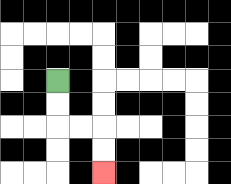{'start': '[2, 3]', 'end': '[4, 7]', 'path_directions': 'D,D,R,R,D,D', 'path_coordinates': '[[2, 3], [2, 4], [2, 5], [3, 5], [4, 5], [4, 6], [4, 7]]'}